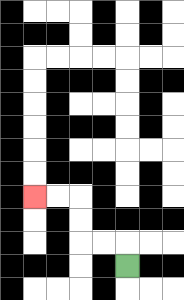{'start': '[5, 11]', 'end': '[1, 8]', 'path_directions': 'U,L,L,U,U,L,L', 'path_coordinates': '[[5, 11], [5, 10], [4, 10], [3, 10], [3, 9], [3, 8], [2, 8], [1, 8]]'}